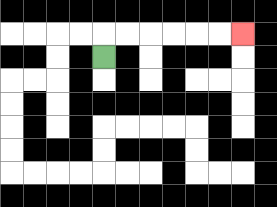{'start': '[4, 2]', 'end': '[10, 1]', 'path_directions': 'U,R,R,R,R,R,R', 'path_coordinates': '[[4, 2], [4, 1], [5, 1], [6, 1], [7, 1], [8, 1], [9, 1], [10, 1]]'}